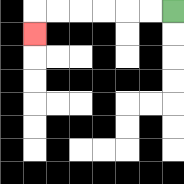{'start': '[7, 0]', 'end': '[1, 1]', 'path_directions': 'L,L,L,L,L,L,D', 'path_coordinates': '[[7, 0], [6, 0], [5, 0], [4, 0], [3, 0], [2, 0], [1, 0], [1, 1]]'}